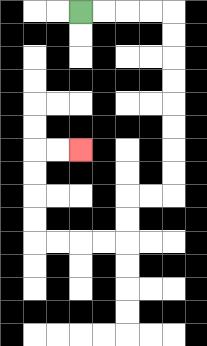{'start': '[3, 0]', 'end': '[3, 6]', 'path_directions': 'R,R,R,R,D,D,D,D,D,D,D,D,L,L,D,D,L,L,L,L,U,U,U,U,R,R', 'path_coordinates': '[[3, 0], [4, 0], [5, 0], [6, 0], [7, 0], [7, 1], [7, 2], [7, 3], [7, 4], [7, 5], [7, 6], [7, 7], [7, 8], [6, 8], [5, 8], [5, 9], [5, 10], [4, 10], [3, 10], [2, 10], [1, 10], [1, 9], [1, 8], [1, 7], [1, 6], [2, 6], [3, 6]]'}